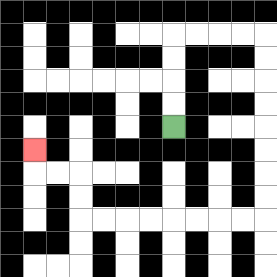{'start': '[7, 5]', 'end': '[1, 6]', 'path_directions': 'U,U,U,U,R,R,R,R,D,D,D,D,D,D,D,D,L,L,L,L,L,L,L,L,U,U,L,L,U', 'path_coordinates': '[[7, 5], [7, 4], [7, 3], [7, 2], [7, 1], [8, 1], [9, 1], [10, 1], [11, 1], [11, 2], [11, 3], [11, 4], [11, 5], [11, 6], [11, 7], [11, 8], [11, 9], [10, 9], [9, 9], [8, 9], [7, 9], [6, 9], [5, 9], [4, 9], [3, 9], [3, 8], [3, 7], [2, 7], [1, 7], [1, 6]]'}